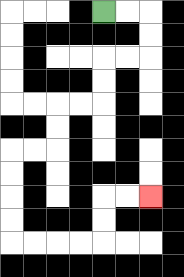{'start': '[4, 0]', 'end': '[6, 8]', 'path_directions': 'R,R,D,D,L,L,D,D,L,L,D,D,L,L,D,D,D,D,R,R,R,R,U,U,R,R', 'path_coordinates': '[[4, 0], [5, 0], [6, 0], [6, 1], [6, 2], [5, 2], [4, 2], [4, 3], [4, 4], [3, 4], [2, 4], [2, 5], [2, 6], [1, 6], [0, 6], [0, 7], [0, 8], [0, 9], [0, 10], [1, 10], [2, 10], [3, 10], [4, 10], [4, 9], [4, 8], [5, 8], [6, 8]]'}